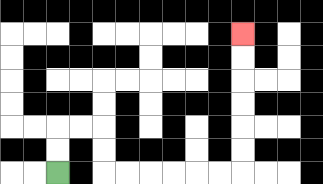{'start': '[2, 7]', 'end': '[10, 1]', 'path_directions': 'U,U,R,R,D,D,R,R,R,R,R,R,U,U,U,U,U,U', 'path_coordinates': '[[2, 7], [2, 6], [2, 5], [3, 5], [4, 5], [4, 6], [4, 7], [5, 7], [6, 7], [7, 7], [8, 7], [9, 7], [10, 7], [10, 6], [10, 5], [10, 4], [10, 3], [10, 2], [10, 1]]'}